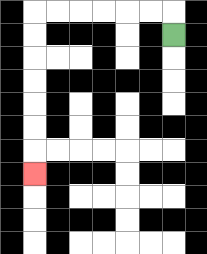{'start': '[7, 1]', 'end': '[1, 7]', 'path_directions': 'U,L,L,L,L,L,L,D,D,D,D,D,D,D', 'path_coordinates': '[[7, 1], [7, 0], [6, 0], [5, 0], [4, 0], [3, 0], [2, 0], [1, 0], [1, 1], [1, 2], [1, 3], [1, 4], [1, 5], [1, 6], [1, 7]]'}